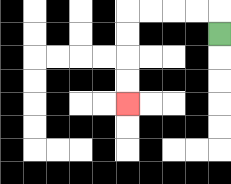{'start': '[9, 1]', 'end': '[5, 4]', 'path_directions': 'U,L,L,L,L,D,D,D,D', 'path_coordinates': '[[9, 1], [9, 0], [8, 0], [7, 0], [6, 0], [5, 0], [5, 1], [5, 2], [5, 3], [5, 4]]'}